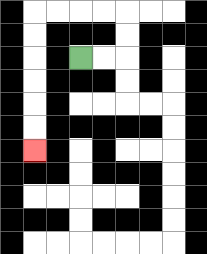{'start': '[3, 2]', 'end': '[1, 6]', 'path_directions': 'R,R,U,U,L,L,L,L,D,D,D,D,D,D', 'path_coordinates': '[[3, 2], [4, 2], [5, 2], [5, 1], [5, 0], [4, 0], [3, 0], [2, 0], [1, 0], [1, 1], [1, 2], [1, 3], [1, 4], [1, 5], [1, 6]]'}